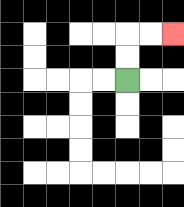{'start': '[5, 3]', 'end': '[7, 1]', 'path_directions': 'U,U,R,R', 'path_coordinates': '[[5, 3], [5, 2], [5, 1], [6, 1], [7, 1]]'}